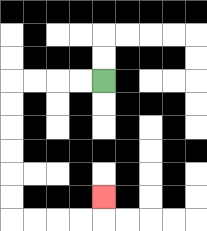{'start': '[4, 3]', 'end': '[4, 8]', 'path_directions': 'L,L,L,L,D,D,D,D,D,D,R,R,R,R,U', 'path_coordinates': '[[4, 3], [3, 3], [2, 3], [1, 3], [0, 3], [0, 4], [0, 5], [0, 6], [0, 7], [0, 8], [0, 9], [1, 9], [2, 9], [3, 9], [4, 9], [4, 8]]'}